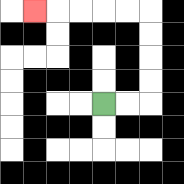{'start': '[4, 4]', 'end': '[1, 0]', 'path_directions': 'R,R,U,U,U,U,L,L,L,L,L', 'path_coordinates': '[[4, 4], [5, 4], [6, 4], [6, 3], [6, 2], [6, 1], [6, 0], [5, 0], [4, 0], [3, 0], [2, 0], [1, 0]]'}